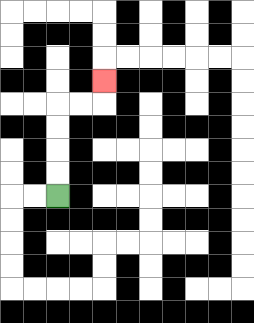{'start': '[2, 8]', 'end': '[4, 3]', 'path_directions': 'U,U,U,U,R,R,U', 'path_coordinates': '[[2, 8], [2, 7], [2, 6], [2, 5], [2, 4], [3, 4], [4, 4], [4, 3]]'}